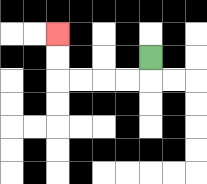{'start': '[6, 2]', 'end': '[2, 1]', 'path_directions': 'D,L,L,L,L,U,U', 'path_coordinates': '[[6, 2], [6, 3], [5, 3], [4, 3], [3, 3], [2, 3], [2, 2], [2, 1]]'}